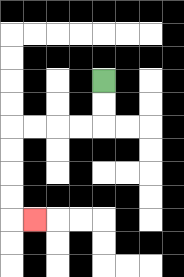{'start': '[4, 3]', 'end': '[1, 9]', 'path_directions': 'D,D,L,L,L,L,D,D,D,D,R', 'path_coordinates': '[[4, 3], [4, 4], [4, 5], [3, 5], [2, 5], [1, 5], [0, 5], [0, 6], [0, 7], [0, 8], [0, 9], [1, 9]]'}